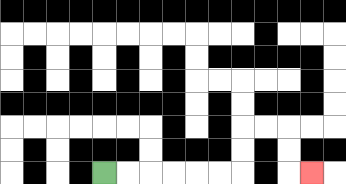{'start': '[4, 7]', 'end': '[13, 7]', 'path_directions': 'R,R,R,R,R,R,U,U,R,R,D,D,R', 'path_coordinates': '[[4, 7], [5, 7], [6, 7], [7, 7], [8, 7], [9, 7], [10, 7], [10, 6], [10, 5], [11, 5], [12, 5], [12, 6], [12, 7], [13, 7]]'}